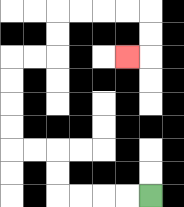{'start': '[6, 8]', 'end': '[5, 2]', 'path_directions': 'L,L,L,L,U,U,L,L,U,U,U,U,R,R,U,U,R,R,R,R,D,D,L', 'path_coordinates': '[[6, 8], [5, 8], [4, 8], [3, 8], [2, 8], [2, 7], [2, 6], [1, 6], [0, 6], [0, 5], [0, 4], [0, 3], [0, 2], [1, 2], [2, 2], [2, 1], [2, 0], [3, 0], [4, 0], [5, 0], [6, 0], [6, 1], [6, 2], [5, 2]]'}